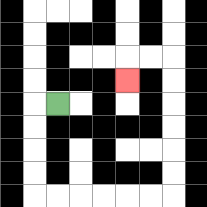{'start': '[2, 4]', 'end': '[5, 3]', 'path_directions': 'L,D,D,D,D,R,R,R,R,R,R,U,U,U,U,U,U,L,L,D', 'path_coordinates': '[[2, 4], [1, 4], [1, 5], [1, 6], [1, 7], [1, 8], [2, 8], [3, 8], [4, 8], [5, 8], [6, 8], [7, 8], [7, 7], [7, 6], [7, 5], [7, 4], [7, 3], [7, 2], [6, 2], [5, 2], [5, 3]]'}